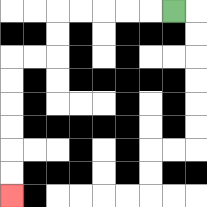{'start': '[7, 0]', 'end': '[0, 8]', 'path_directions': 'L,L,L,L,L,D,D,L,L,D,D,D,D,D,D', 'path_coordinates': '[[7, 0], [6, 0], [5, 0], [4, 0], [3, 0], [2, 0], [2, 1], [2, 2], [1, 2], [0, 2], [0, 3], [0, 4], [0, 5], [0, 6], [0, 7], [0, 8]]'}